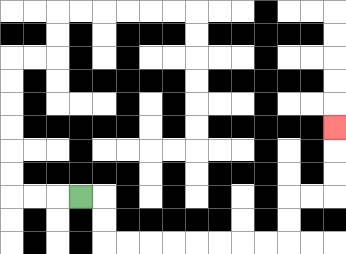{'start': '[3, 8]', 'end': '[14, 5]', 'path_directions': 'R,D,D,R,R,R,R,R,R,R,R,U,U,R,R,U,U,U', 'path_coordinates': '[[3, 8], [4, 8], [4, 9], [4, 10], [5, 10], [6, 10], [7, 10], [8, 10], [9, 10], [10, 10], [11, 10], [12, 10], [12, 9], [12, 8], [13, 8], [14, 8], [14, 7], [14, 6], [14, 5]]'}